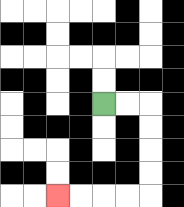{'start': '[4, 4]', 'end': '[2, 8]', 'path_directions': 'R,R,D,D,D,D,L,L,L,L', 'path_coordinates': '[[4, 4], [5, 4], [6, 4], [6, 5], [6, 6], [6, 7], [6, 8], [5, 8], [4, 8], [3, 8], [2, 8]]'}